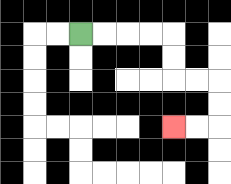{'start': '[3, 1]', 'end': '[7, 5]', 'path_directions': 'R,R,R,R,D,D,R,R,D,D,L,L', 'path_coordinates': '[[3, 1], [4, 1], [5, 1], [6, 1], [7, 1], [7, 2], [7, 3], [8, 3], [9, 3], [9, 4], [9, 5], [8, 5], [7, 5]]'}